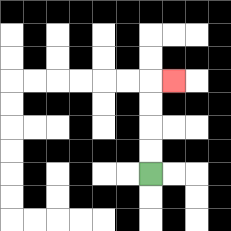{'start': '[6, 7]', 'end': '[7, 3]', 'path_directions': 'U,U,U,U,R', 'path_coordinates': '[[6, 7], [6, 6], [6, 5], [6, 4], [6, 3], [7, 3]]'}